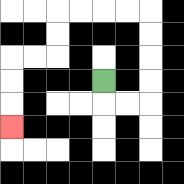{'start': '[4, 3]', 'end': '[0, 5]', 'path_directions': 'D,R,R,U,U,U,U,L,L,L,L,D,D,L,L,D,D,D', 'path_coordinates': '[[4, 3], [4, 4], [5, 4], [6, 4], [6, 3], [6, 2], [6, 1], [6, 0], [5, 0], [4, 0], [3, 0], [2, 0], [2, 1], [2, 2], [1, 2], [0, 2], [0, 3], [0, 4], [0, 5]]'}